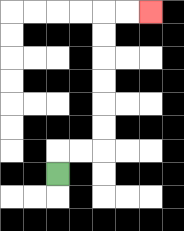{'start': '[2, 7]', 'end': '[6, 0]', 'path_directions': 'U,R,R,U,U,U,U,U,U,R,R', 'path_coordinates': '[[2, 7], [2, 6], [3, 6], [4, 6], [4, 5], [4, 4], [4, 3], [4, 2], [4, 1], [4, 0], [5, 0], [6, 0]]'}